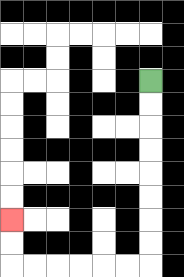{'start': '[6, 3]', 'end': '[0, 9]', 'path_directions': 'D,D,D,D,D,D,D,D,L,L,L,L,L,L,U,U', 'path_coordinates': '[[6, 3], [6, 4], [6, 5], [6, 6], [6, 7], [6, 8], [6, 9], [6, 10], [6, 11], [5, 11], [4, 11], [3, 11], [2, 11], [1, 11], [0, 11], [0, 10], [0, 9]]'}